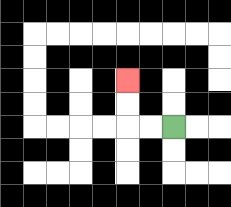{'start': '[7, 5]', 'end': '[5, 3]', 'path_directions': 'L,L,U,U', 'path_coordinates': '[[7, 5], [6, 5], [5, 5], [5, 4], [5, 3]]'}